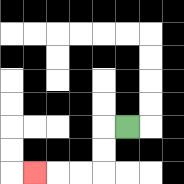{'start': '[5, 5]', 'end': '[1, 7]', 'path_directions': 'L,D,D,L,L,L', 'path_coordinates': '[[5, 5], [4, 5], [4, 6], [4, 7], [3, 7], [2, 7], [1, 7]]'}